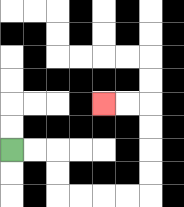{'start': '[0, 6]', 'end': '[4, 4]', 'path_directions': 'R,R,D,D,R,R,R,R,U,U,U,U,L,L', 'path_coordinates': '[[0, 6], [1, 6], [2, 6], [2, 7], [2, 8], [3, 8], [4, 8], [5, 8], [6, 8], [6, 7], [6, 6], [6, 5], [6, 4], [5, 4], [4, 4]]'}